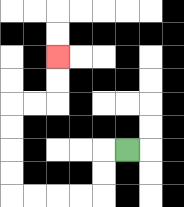{'start': '[5, 6]', 'end': '[2, 2]', 'path_directions': 'L,D,D,L,L,L,L,U,U,U,U,R,R,U,U', 'path_coordinates': '[[5, 6], [4, 6], [4, 7], [4, 8], [3, 8], [2, 8], [1, 8], [0, 8], [0, 7], [0, 6], [0, 5], [0, 4], [1, 4], [2, 4], [2, 3], [2, 2]]'}